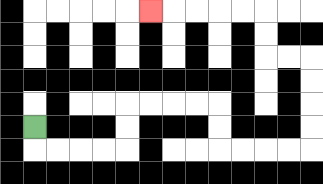{'start': '[1, 5]', 'end': '[6, 0]', 'path_directions': 'D,R,R,R,R,U,U,R,R,R,R,D,D,R,R,R,R,U,U,U,U,L,L,U,U,L,L,L,L,L', 'path_coordinates': '[[1, 5], [1, 6], [2, 6], [3, 6], [4, 6], [5, 6], [5, 5], [5, 4], [6, 4], [7, 4], [8, 4], [9, 4], [9, 5], [9, 6], [10, 6], [11, 6], [12, 6], [13, 6], [13, 5], [13, 4], [13, 3], [13, 2], [12, 2], [11, 2], [11, 1], [11, 0], [10, 0], [9, 0], [8, 0], [7, 0], [6, 0]]'}